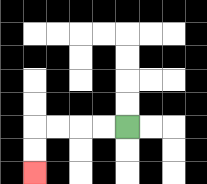{'start': '[5, 5]', 'end': '[1, 7]', 'path_directions': 'L,L,L,L,D,D', 'path_coordinates': '[[5, 5], [4, 5], [3, 5], [2, 5], [1, 5], [1, 6], [1, 7]]'}